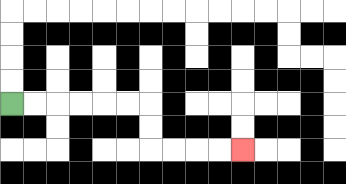{'start': '[0, 4]', 'end': '[10, 6]', 'path_directions': 'R,R,R,R,R,R,D,D,R,R,R,R', 'path_coordinates': '[[0, 4], [1, 4], [2, 4], [3, 4], [4, 4], [5, 4], [6, 4], [6, 5], [6, 6], [7, 6], [8, 6], [9, 6], [10, 6]]'}